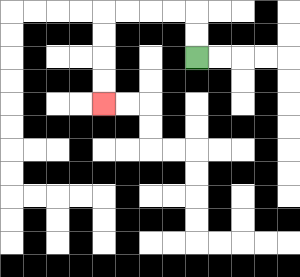{'start': '[8, 2]', 'end': '[4, 4]', 'path_directions': 'U,U,L,L,L,L,D,D,D,D', 'path_coordinates': '[[8, 2], [8, 1], [8, 0], [7, 0], [6, 0], [5, 0], [4, 0], [4, 1], [4, 2], [4, 3], [4, 4]]'}